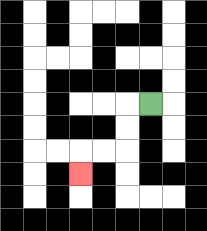{'start': '[6, 4]', 'end': '[3, 7]', 'path_directions': 'L,D,D,L,L,D', 'path_coordinates': '[[6, 4], [5, 4], [5, 5], [5, 6], [4, 6], [3, 6], [3, 7]]'}